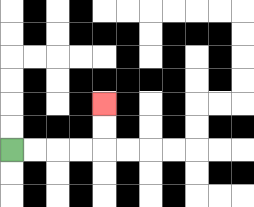{'start': '[0, 6]', 'end': '[4, 4]', 'path_directions': 'R,R,R,R,U,U', 'path_coordinates': '[[0, 6], [1, 6], [2, 6], [3, 6], [4, 6], [4, 5], [4, 4]]'}